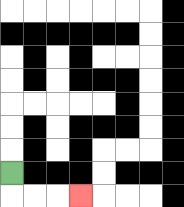{'start': '[0, 7]', 'end': '[3, 8]', 'path_directions': 'D,R,R,R', 'path_coordinates': '[[0, 7], [0, 8], [1, 8], [2, 8], [3, 8]]'}